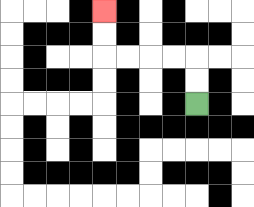{'start': '[8, 4]', 'end': '[4, 0]', 'path_directions': 'U,U,L,L,L,L,U,U', 'path_coordinates': '[[8, 4], [8, 3], [8, 2], [7, 2], [6, 2], [5, 2], [4, 2], [4, 1], [4, 0]]'}